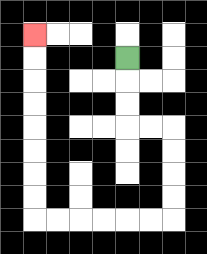{'start': '[5, 2]', 'end': '[1, 1]', 'path_directions': 'D,D,D,R,R,D,D,D,D,L,L,L,L,L,L,U,U,U,U,U,U,U,U', 'path_coordinates': '[[5, 2], [5, 3], [5, 4], [5, 5], [6, 5], [7, 5], [7, 6], [7, 7], [7, 8], [7, 9], [6, 9], [5, 9], [4, 9], [3, 9], [2, 9], [1, 9], [1, 8], [1, 7], [1, 6], [1, 5], [1, 4], [1, 3], [1, 2], [1, 1]]'}